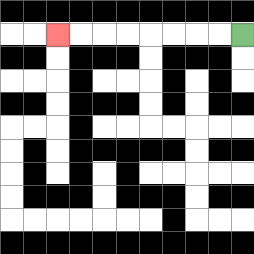{'start': '[10, 1]', 'end': '[2, 1]', 'path_directions': 'L,L,L,L,L,L,L,L', 'path_coordinates': '[[10, 1], [9, 1], [8, 1], [7, 1], [6, 1], [5, 1], [4, 1], [3, 1], [2, 1]]'}